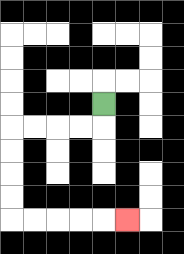{'start': '[4, 4]', 'end': '[5, 9]', 'path_directions': 'D,L,L,L,L,D,D,D,D,R,R,R,R,R', 'path_coordinates': '[[4, 4], [4, 5], [3, 5], [2, 5], [1, 5], [0, 5], [0, 6], [0, 7], [0, 8], [0, 9], [1, 9], [2, 9], [3, 9], [4, 9], [5, 9]]'}